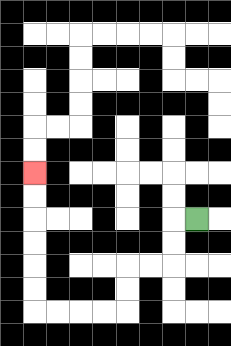{'start': '[8, 9]', 'end': '[1, 7]', 'path_directions': 'L,D,D,L,L,D,D,L,L,L,L,U,U,U,U,U,U', 'path_coordinates': '[[8, 9], [7, 9], [7, 10], [7, 11], [6, 11], [5, 11], [5, 12], [5, 13], [4, 13], [3, 13], [2, 13], [1, 13], [1, 12], [1, 11], [1, 10], [1, 9], [1, 8], [1, 7]]'}